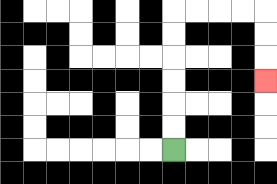{'start': '[7, 6]', 'end': '[11, 3]', 'path_directions': 'U,U,U,U,U,U,R,R,R,R,D,D,D', 'path_coordinates': '[[7, 6], [7, 5], [7, 4], [7, 3], [7, 2], [7, 1], [7, 0], [8, 0], [9, 0], [10, 0], [11, 0], [11, 1], [11, 2], [11, 3]]'}